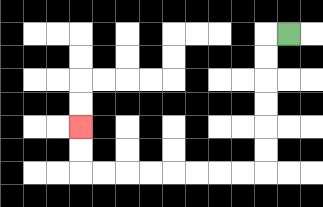{'start': '[12, 1]', 'end': '[3, 5]', 'path_directions': 'L,D,D,D,D,D,D,L,L,L,L,L,L,L,L,U,U', 'path_coordinates': '[[12, 1], [11, 1], [11, 2], [11, 3], [11, 4], [11, 5], [11, 6], [11, 7], [10, 7], [9, 7], [8, 7], [7, 7], [6, 7], [5, 7], [4, 7], [3, 7], [3, 6], [3, 5]]'}